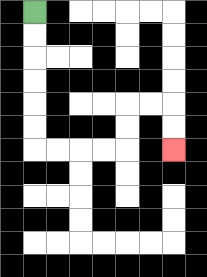{'start': '[1, 0]', 'end': '[7, 6]', 'path_directions': 'D,D,D,D,D,D,R,R,R,R,U,U,R,R,D,D', 'path_coordinates': '[[1, 0], [1, 1], [1, 2], [1, 3], [1, 4], [1, 5], [1, 6], [2, 6], [3, 6], [4, 6], [5, 6], [5, 5], [5, 4], [6, 4], [7, 4], [7, 5], [7, 6]]'}